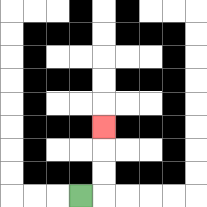{'start': '[3, 8]', 'end': '[4, 5]', 'path_directions': 'R,U,U,U', 'path_coordinates': '[[3, 8], [4, 8], [4, 7], [4, 6], [4, 5]]'}